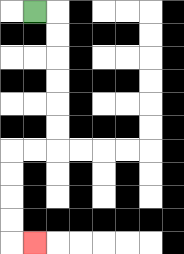{'start': '[1, 0]', 'end': '[1, 10]', 'path_directions': 'R,D,D,D,D,D,D,L,L,D,D,D,D,R', 'path_coordinates': '[[1, 0], [2, 0], [2, 1], [2, 2], [2, 3], [2, 4], [2, 5], [2, 6], [1, 6], [0, 6], [0, 7], [0, 8], [0, 9], [0, 10], [1, 10]]'}